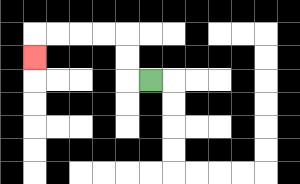{'start': '[6, 3]', 'end': '[1, 2]', 'path_directions': 'L,U,U,L,L,L,L,D', 'path_coordinates': '[[6, 3], [5, 3], [5, 2], [5, 1], [4, 1], [3, 1], [2, 1], [1, 1], [1, 2]]'}